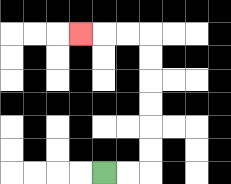{'start': '[4, 7]', 'end': '[3, 1]', 'path_directions': 'R,R,U,U,U,U,U,U,L,L,L', 'path_coordinates': '[[4, 7], [5, 7], [6, 7], [6, 6], [6, 5], [6, 4], [6, 3], [6, 2], [6, 1], [5, 1], [4, 1], [3, 1]]'}